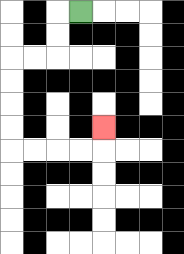{'start': '[3, 0]', 'end': '[4, 5]', 'path_directions': 'L,D,D,L,L,D,D,D,D,R,R,R,R,U', 'path_coordinates': '[[3, 0], [2, 0], [2, 1], [2, 2], [1, 2], [0, 2], [0, 3], [0, 4], [0, 5], [0, 6], [1, 6], [2, 6], [3, 6], [4, 6], [4, 5]]'}